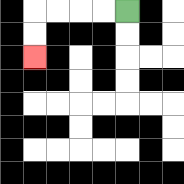{'start': '[5, 0]', 'end': '[1, 2]', 'path_directions': 'L,L,L,L,D,D', 'path_coordinates': '[[5, 0], [4, 0], [3, 0], [2, 0], [1, 0], [1, 1], [1, 2]]'}